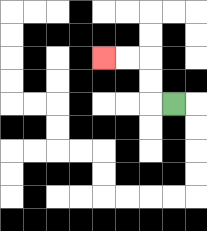{'start': '[7, 4]', 'end': '[4, 2]', 'path_directions': 'L,U,U,L,L', 'path_coordinates': '[[7, 4], [6, 4], [6, 3], [6, 2], [5, 2], [4, 2]]'}